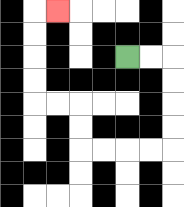{'start': '[5, 2]', 'end': '[2, 0]', 'path_directions': 'R,R,D,D,D,D,L,L,L,L,U,U,L,L,U,U,U,U,R', 'path_coordinates': '[[5, 2], [6, 2], [7, 2], [7, 3], [7, 4], [7, 5], [7, 6], [6, 6], [5, 6], [4, 6], [3, 6], [3, 5], [3, 4], [2, 4], [1, 4], [1, 3], [1, 2], [1, 1], [1, 0], [2, 0]]'}